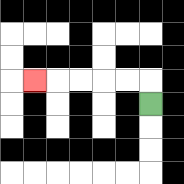{'start': '[6, 4]', 'end': '[1, 3]', 'path_directions': 'U,L,L,L,L,L', 'path_coordinates': '[[6, 4], [6, 3], [5, 3], [4, 3], [3, 3], [2, 3], [1, 3]]'}